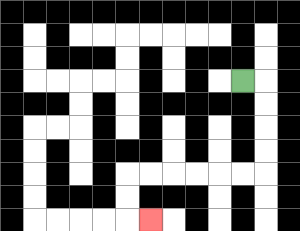{'start': '[10, 3]', 'end': '[6, 9]', 'path_directions': 'R,D,D,D,D,L,L,L,L,L,L,D,D,R', 'path_coordinates': '[[10, 3], [11, 3], [11, 4], [11, 5], [11, 6], [11, 7], [10, 7], [9, 7], [8, 7], [7, 7], [6, 7], [5, 7], [5, 8], [5, 9], [6, 9]]'}